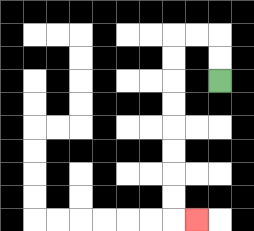{'start': '[9, 3]', 'end': '[8, 9]', 'path_directions': 'U,U,L,L,D,D,D,D,D,D,D,D,R', 'path_coordinates': '[[9, 3], [9, 2], [9, 1], [8, 1], [7, 1], [7, 2], [7, 3], [7, 4], [7, 5], [7, 6], [7, 7], [7, 8], [7, 9], [8, 9]]'}